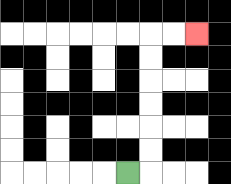{'start': '[5, 7]', 'end': '[8, 1]', 'path_directions': 'R,U,U,U,U,U,U,R,R', 'path_coordinates': '[[5, 7], [6, 7], [6, 6], [6, 5], [6, 4], [6, 3], [6, 2], [6, 1], [7, 1], [8, 1]]'}